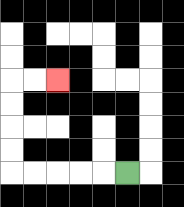{'start': '[5, 7]', 'end': '[2, 3]', 'path_directions': 'L,L,L,L,L,U,U,U,U,R,R', 'path_coordinates': '[[5, 7], [4, 7], [3, 7], [2, 7], [1, 7], [0, 7], [0, 6], [0, 5], [0, 4], [0, 3], [1, 3], [2, 3]]'}